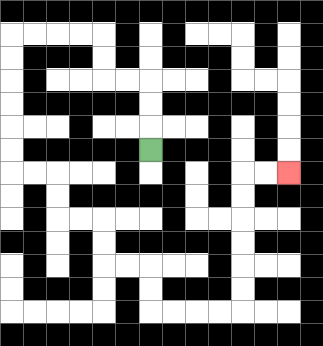{'start': '[6, 6]', 'end': '[12, 7]', 'path_directions': 'U,U,U,L,L,U,U,L,L,L,L,D,D,D,D,D,D,R,R,D,D,R,R,D,D,R,R,D,D,R,R,R,R,U,U,U,U,U,U,R,R', 'path_coordinates': '[[6, 6], [6, 5], [6, 4], [6, 3], [5, 3], [4, 3], [4, 2], [4, 1], [3, 1], [2, 1], [1, 1], [0, 1], [0, 2], [0, 3], [0, 4], [0, 5], [0, 6], [0, 7], [1, 7], [2, 7], [2, 8], [2, 9], [3, 9], [4, 9], [4, 10], [4, 11], [5, 11], [6, 11], [6, 12], [6, 13], [7, 13], [8, 13], [9, 13], [10, 13], [10, 12], [10, 11], [10, 10], [10, 9], [10, 8], [10, 7], [11, 7], [12, 7]]'}